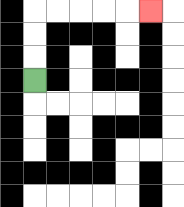{'start': '[1, 3]', 'end': '[6, 0]', 'path_directions': 'U,U,U,R,R,R,R,R', 'path_coordinates': '[[1, 3], [1, 2], [1, 1], [1, 0], [2, 0], [3, 0], [4, 0], [5, 0], [6, 0]]'}